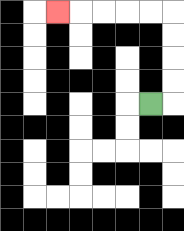{'start': '[6, 4]', 'end': '[2, 0]', 'path_directions': 'R,U,U,U,U,L,L,L,L,L', 'path_coordinates': '[[6, 4], [7, 4], [7, 3], [7, 2], [7, 1], [7, 0], [6, 0], [5, 0], [4, 0], [3, 0], [2, 0]]'}